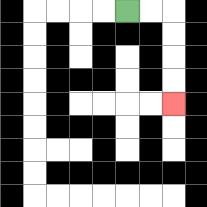{'start': '[5, 0]', 'end': '[7, 4]', 'path_directions': 'R,R,D,D,D,D', 'path_coordinates': '[[5, 0], [6, 0], [7, 0], [7, 1], [7, 2], [7, 3], [7, 4]]'}